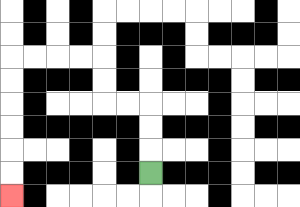{'start': '[6, 7]', 'end': '[0, 8]', 'path_directions': 'U,U,U,L,L,U,U,L,L,L,L,D,D,D,D,D,D', 'path_coordinates': '[[6, 7], [6, 6], [6, 5], [6, 4], [5, 4], [4, 4], [4, 3], [4, 2], [3, 2], [2, 2], [1, 2], [0, 2], [0, 3], [0, 4], [0, 5], [0, 6], [0, 7], [0, 8]]'}